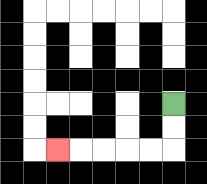{'start': '[7, 4]', 'end': '[2, 6]', 'path_directions': 'D,D,L,L,L,L,L', 'path_coordinates': '[[7, 4], [7, 5], [7, 6], [6, 6], [5, 6], [4, 6], [3, 6], [2, 6]]'}